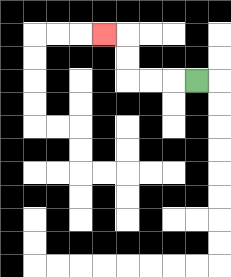{'start': '[8, 3]', 'end': '[4, 1]', 'path_directions': 'L,L,L,U,U,L', 'path_coordinates': '[[8, 3], [7, 3], [6, 3], [5, 3], [5, 2], [5, 1], [4, 1]]'}